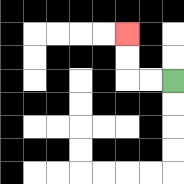{'start': '[7, 3]', 'end': '[5, 1]', 'path_directions': 'L,L,U,U', 'path_coordinates': '[[7, 3], [6, 3], [5, 3], [5, 2], [5, 1]]'}